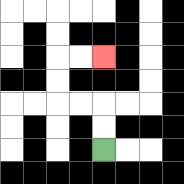{'start': '[4, 6]', 'end': '[4, 2]', 'path_directions': 'U,U,L,L,U,U,R,R', 'path_coordinates': '[[4, 6], [4, 5], [4, 4], [3, 4], [2, 4], [2, 3], [2, 2], [3, 2], [4, 2]]'}